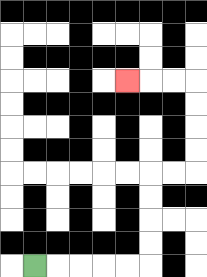{'start': '[1, 11]', 'end': '[5, 3]', 'path_directions': 'R,R,R,R,R,U,U,U,U,R,R,U,U,U,U,L,L,L', 'path_coordinates': '[[1, 11], [2, 11], [3, 11], [4, 11], [5, 11], [6, 11], [6, 10], [6, 9], [6, 8], [6, 7], [7, 7], [8, 7], [8, 6], [8, 5], [8, 4], [8, 3], [7, 3], [6, 3], [5, 3]]'}